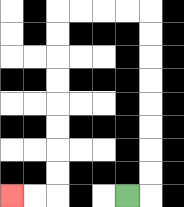{'start': '[5, 8]', 'end': '[0, 8]', 'path_directions': 'R,U,U,U,U,U,U,U,U,L,L,L,L,D,D,D,D,D,D,D,D,L,L', 'path_coordinates': '[[5, 8], [6, 8], [6, 7], [6, 6], [6, 5], [6, 4], [6, 3], [6, 2], [6, 1], [6, 0], [5, 0], [4, 0], [3, 0], [2, 0], [2, 1], [2, 2], [2, 3], [2, 4], [2, 5], [2, 6], [2, 7], [2, 8], [1, 8], [0, 8]]'}